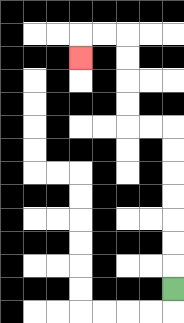{'start': '[7, 12]', 'end': '[3, 2]', 'path_directions': 'U,U,U,U,U,U,U,L,L,U,U,U,U,L,L,D', 'path_coordinates': '[[7, 12], [7, 11], [7, 10], [7, 9], [7, 8], [7, 7], [7, 6], [7, 5], [6, 5], [5, 5], [5, 4], [5, 3], [5, 2], [5, 1], [4, 1], [3, 1], [3, 2]]'}